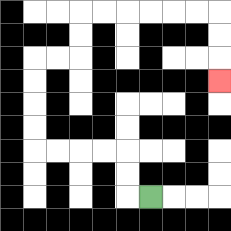{'start': '[6, 8]', 'end': '[9, 3]', 'path_directions': 'L,U,U,L,L,L,L,U,U,U,U,R,R,U,U,R,R,R,R,R,R,D,D,D', 'path_coordinates': '[[6, 8], [5, 8], [5, 7], [5, 6], [4, 6], [3, 6], [2, 6], [1, 6], [1, 5], [1, 4], [1, 3], [1, 2], [2, 2], [3, 2], [3, 1], [3, 0], [4, 0], [5, 0], [6, 0], [7, 0], [8, 0], [9, 0], [9, 1], [9, 2], [9, 3]]'}